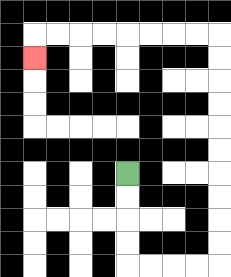{'start': '[5, 7]', 'end': '[1, 2]', 'path_directions': 'D,D,D,D,R,R,R,R,U,U,U,U,U,U,U,U,U,U,L,L,L,L,L,L,L,L,D', 'path_coordinates': '[[5, 7], [5, 8], [5, 9], [5, 10], [5, 11], [6, 11], [7, 11], [8, 11], [9, 11], [9, 10], [9, 9], [9, 8], [9, 7], [9, 6], [9, 5], [9, 4], [9, 3], [9, 2], [9, 1], [8, 1], [7, 1], [6, 1], [5, 1], [4, 1], [3, 1], [2, 1], [1, 1], [1, 2]]'}